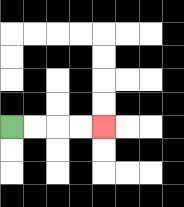{'start': '[0, 5]', 'end': '[4, 5]', 'path_directions': 'R,R,R,R', 'path_coordinates': '[[0, 5], [1, 5], [2, 5], [3, 5], [4, 5]]'}